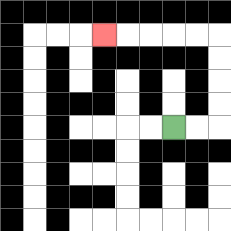{'start': '[7, 5]', 'end': '[4, 1]', 'path_directions': 'R,R,U,U,U,U,L,L,L,L,L', 'path_coordinates': '[[7, 5], [8, 5], [9, 5], [9, 4], [9, 3], [9, 2], [9, 1], [8, 1], [7, 1], [6, 1], [5, 1], [4, 1]]'}